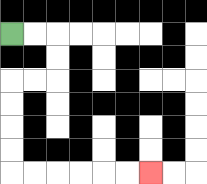{'start': '[0, 1]', 'end': '[6, 7]', 'path_directions': 'R,R,D,D,L,L,D,D,D,D,R,R,R,R,R,R', 'path_coordinates': '[[0, 1], [1, 1], [2, 1], [2, 2], [2, 3], [1, 3], [0, 3], [0, 4], [0, 5], [0, 6], [0, 7], [1, 7], [2, 7], [3, 7], [4, 7], [5, 7], [6, 7]]'}